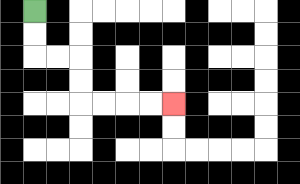{'start': '[1, 0]', 'end': '[7, 4]', 'path_directions': 'D,D,R,R,D,D,R,R,R,R', 'path_coordinates': '[[1, 0], [1, 1], [1, 2], [2, 2], [3, 2], [3, 3], [3, 4], [4, 4], [5, 4], [6, 4], [7, 4]]'}